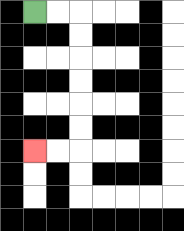{'start': '[1, 0]', 'end': '[1, 6]', 'path_directions': 'R,R,D,D,D,D,D,D,L,L', 'path_coordinates': '[[1, 0], [2, 0], [3, 0], [3, 1], [3, 2], [3, 3], [3, 4], [3, 5], [3, 6], [2, 6], [1, 6]]'}